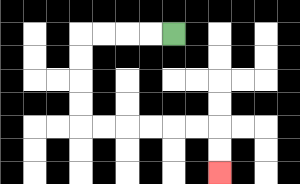{'start': '[7, 1]', 'end': '[9, 7]', 'path_directions': 'L,L,L,L,D,D,D,D,R,R,R,R,R,R,D,D', 'path_coordinates': '[[7, 1], [6, 1], [5, 1], [4, 1], [3, 1], [3, 2], [3, 3], [3, 4], [3, 5], [4, 5], [5, 5], [6, 5], [7, 5], [8, 5], [9, 5], [9, 6], [9, 7]]'}